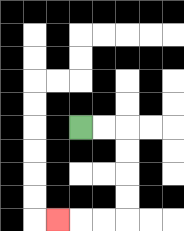{'start': '[3, 5]', 'end': '[2, 9]', 'path_directions': 'R,R,D,D,D,D,L,L,L', 'path_coordinates': '[[3, 5], [4, 5], [5, 5], [5, 6], [5, 7], [5, 8], [5, 9], [4, 9], [3, 9], [2, 9]]'}